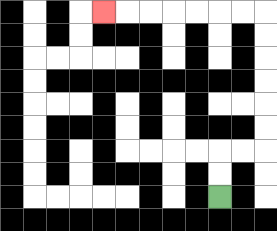{'start': '[9, 8]', 'end': '[4, 0]', 'path_directions': 'U,U,R,R,U,U,U,U,U,U,L,L,L,L,L,L,L', 'path_coordinates': '[[9, 8], [9, 7], [9, 6], [10, 6], [11, 6], [11, 5], [11, 4], [11, 3], [11, 2], [11, 1], [11, 0], [10, 0], [9, 0], [8, 0], [7, 0], [6, 0], [5, 0], [4, 0]]'}